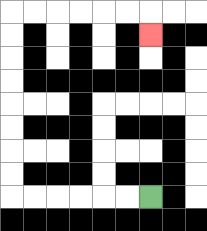{'start': '[6, 8]', 'end': '[6, 1]', 'path_directions': 'L,L,L,L,L,L,U,U,U,U,U,U,U,U,R,R,R,R,R,R,D', 'path_coordinates': '[[6, 8], [5, 8], [4, 8], [3, 8], [2, 8], [1, 8], [0, 8], [0, 7], [0, 6], [0, 5], [0, 4], [0, 3], [0, 2], [0, 1], [0, 0], [1, 0], [2, 0], [3, 0], [4, 0], [5, 0], [6, 0], [6, 1]]'}